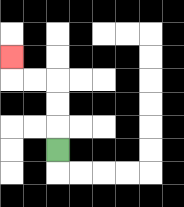{'start': '[2, 6]', 'end': '[0, 2]', 'path_directions': 'U,U,U,L,L,U', 'path_coordinates': '[[2, 6], [2, 5], [2, 4], [2, 3], [1, 3], [0, 3], [0, 2]]'}